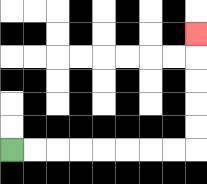{'start': '[0, 6]', 'end': '[8, 1]', 'path_directions': 'R,R,R,R,R,R,R,R,U,U,U,U,U', 'path_coordinates': '[[0, 6], [1, 6], [2, 6], [3, 6], [4, 6], [5, 6], [6, 6], [7, 6], [8, 6], [8, 5], [8, 4], [8, 3], [8, 2], [8, 1]]'}